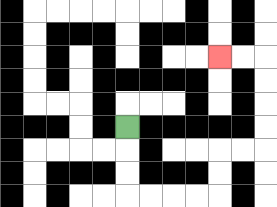{'start': '[5, 5]', 'end': '[9, 2]', 'path_directions': 'D,D,D,R,R,R,R,U,U,R,R,U,U,U,U,L,L', 'path_coordinates': '[[5, 5], [5, 6], [5, 7], [5, 8], [6, 8], [7, 8], [8, 8], [9, 8], [9, 7], [9, 6], [10, 6], [11, 6], [11, 5], [11, 4], [11, 3], [11, 2], [10, 2], [9, 2]]'}